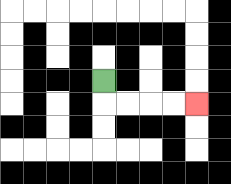{'start': '[4, 3]', 'end': '[8, 4]', 'path_directions': 'D,R,R,R,R', 'path_coordinates': '[[4, 3], [4, 4], [5, 4], [6, 4], [7, 4], [8, 4]]'}